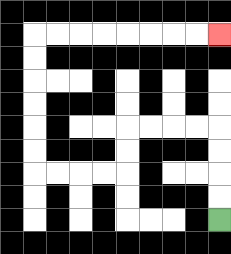{'start': '[9, 9]', 'end': '[9, 1]', 'path_directions': 'U,U,U,U,L,L,L,L,D,D,L,L,L,L,U,U,U,U,U,U,R,R,R,R,R,R,R,R', 'path_coordinates': '[[9, 9], [9, 8], [9, 7], [9, 6], [9, 5], [8, 5], [7, 5], [6, 5], [5, 5], [5, 6], [5, 7], [4, 7], [3, 7], [2, 7], [1, 7], [1, 6], [1, 5], [1, 4], [1, 3], [1, 2], [1, 1], [2, 1], [3, 1], [4, 1], [5, 1], [6, 1], [7, 1], [8, 1], [9, 1]]'}